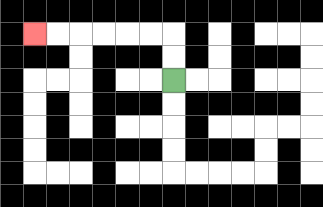{'start': '[7, 3]', 'end': '[1, 1]', 'path_directions': 'U,U,L,L,L,L,L,L', 'path_coordinates': '[[7, 3], [7, 2], [7, 1], [6, 1], [5, 1], [4, 1], [3, 1], [2, 1], [1, 1]]'}